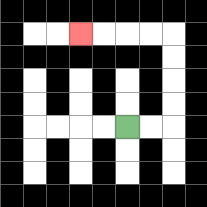{'start': '[5, 5]', 'end': '[3, 1]', 'path_directions': 'R,R,U,U,U,U,L,L,L,L', 'path_coordinates': '[[5, 5], [6, 5], [7, 5], [7, 4], [7, 3], [7, 2], [7, 1], [6, 1], [5, 1], [4, 1], [3, 1]]'}